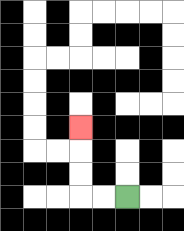{'start': '[5, 8]', 'end': '[3, 5]', 'path_directions': 'L,L,U,U,U', 'path_coordinates': '[[5, 8], [4, 8], [3, 8], [3, 7], [3, 6], [3, 5]]'}